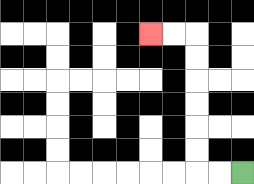{'start': '[10, 7]', 'end': '[6, 1]', 'path_directions': 'L,L,U,U,U,U,U,U,L,L', 'path_coordinates': '[[10, 7], [9, 7], [8, 7], [8, 6], [8, 5], [8, 4], [8, 3], [8, 2], [8, 1], [7, 1], [6, 1]]'}